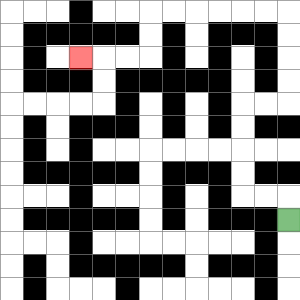{'start': '[12, 9]', 'end': '[3, 2]', 'path_directions': 'U,L,L,U,U,U,U,R,R,U,U,U,U,L,L,L,L,L,L,D,D,L,L,L', 'path_coordinates': '[[12, 9], [12, 8], [11, 8], [10, 8], [10, 7], [10, 6], [10, 5], [10, 4], [11, 4], [12, 4], [12, 3], [12, 2], [12, 1], [12, 0], [11, 0], [10, 0], [9, 0], [8, 0], [7, 0], [6, 0], [6, 1], [6, 2], [5, 2], [4, 2], [3, 2]]'}